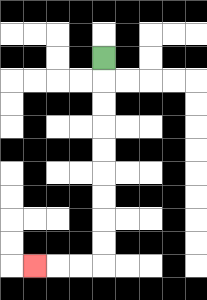{'start': '[4, 2]', 'end': '[1, 11]', 'path_directions': 'D,D,D,D,D,D,D,D,D,L,L,L', 'path_coordinates': '[[4, 2], [4, 3], [4, 4], [4, 5], [4, 6], [4, 7], [4, 8], [4, 9], [4, 10], [4, 11], [3, 11], [2, 11], [1, 11]]'}